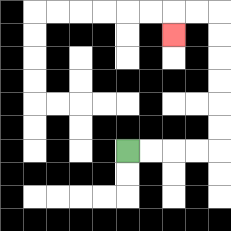{'start': '[5, 6]', 'end': '[7, 1]', 'path_directions': 'R,R,R,R,U,U,U,U,U,U,L,L,D', 'path_coordinates': '[[5, 6], [6, 6], [7, 6], [8, 6], [9, 6], [9, 5], [9, 4], [9, 3], [9, 2], [9, 1], [9, 0], [8, 0], [7, 0], [7, 1]]'}